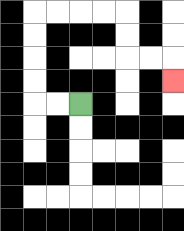{'start': '[3, 4]', 'end': '[7, 3]', 'path_directions': 'L,L,U,U,U,U,R,R,R,R,D,D,R,R,D', 'path_coordinates': '[[3, 4], [2, 4], [1, 4], [1, 3], [1, 2], [1, 1], [1, 0], [2, 0], [3, 0], [4, 0], [5, 0], [5, 1], [5, 2], [6, 2], [7, 2], [7, 3]]'}